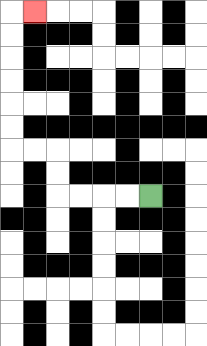{'start': '[6, 8]', 'end': '[1, 0]', 'path_directions': 'L,L,L,L,U,U,L,L,U,U,U,U,U,U,R', 'path_coordinates': '[[6, 8], [5, 8], [4, 8], [3, 8], [2, 8], [2, 7], [2, 6], [1, 6], [0, 6], [0, 5], [0, 4], [0, 3], [0, 2], [0, 1], [0, 0], [1, 0]]'}